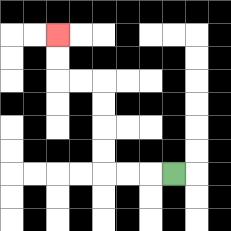{'start': '[7, 7]', 'end': '[2, 1]', 'path_directions': 'L,L,L,U,U,U,U,L,L,U,U', 'path_coordinates': '[[7, 7], [6, 7], [5, 7], [4, 7], [4, 6], [4, 5], [4, 4], [4, 3], [3, 3], [2, 3], [2, 2], [2, 1]]'}